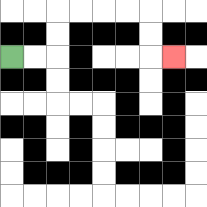{'start': '[0, 2]', 'end': '[7, 2]', 'path_directions': 'R,R,U,U,R,R,R,R,D,D,R', 'path_coordinates': '[[0, 2], [1, 2], [2, 2], [2, 1], [2, 0], [3, 0], [4, 0], [5, 0], [6, 0], [6, 1], [6, 2], [7, 2]]'}